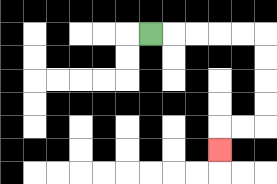{'start': '[6, 1]', 'end': '[9, 6]', 'path_directions': 'R,R,R,R,R,D,D,D,D,L,L,D', 'path_coordinates': '[[6, 1], [7, 1], [8, 1], [9, 1], [10, 1], [11, 1], [11, 2], [11, 3], [11, 4], [11, 5], [10, 5], [9, 5], [9, 6]]'}